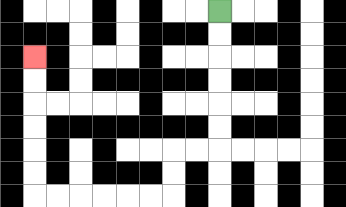{'start': '[9, 0]', 'end': '[1, 2]', 'path_directions': 'D,D,D,D,D,D,L,L,D,D,L,L,L,L,L,L,U,U,U,U,U,U', 'path_coordinates': '[[9, 0], [9, 1], [9, 2], [9, 3], [9, 4], [9, 5], [9, 6], [8, 6], [7, 6], [7, 7], [7, 8], [6, 8], [5, 8], [4, 8], [3, 8], [2, 8], [1, 8], [1, 7], [1, 6], [1, 5], [1, 4], [1, 3], [1, 2]]'}